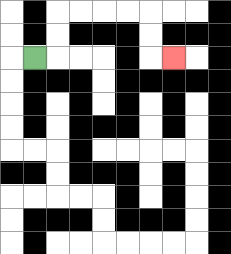{'start': '[1, 2]', 'end': '[7, 2]', 'path_directions': 'R,U,U,R,R,R,R,D,D,R', 'path_coordinates': '[[1, 2], [2, 2], [2, 1], [2, 0], [3, 0], [4, 0], [5, 0], [6, 0], [6, 1], [6, 2], [7, 2]]'}